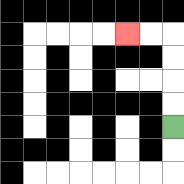{'start': '[7, 5]', 'end': '[5, 1]', 'path_directions': 'U,U,U,U,L,L', 'path_coordinates': '[[7, 5], [7, 4], [7, 3], [7, 2], [7, 1], [6, 1], [5, 1]]'}